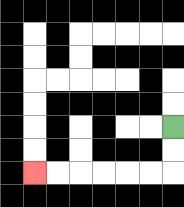{'start': '[7, 5]', 'end': '[1, 7]', 'path_directions': 'D,D,L,L,L,L,L,L', 'path_coordinates': '[[7, 5], [7, 6], [7, 7], [6, 7], [5, 7], [4, 7], [3, 7], [2, 7], [1, 7]]'}